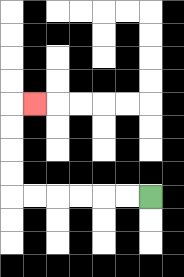{'start': '[6, 8]', 'end': '[1, 4]', 'path_directions': 'L,L,L,L,L,L,U,U,U,U,R', 'path_coordinates': '[[6, 8], [5, 8], [4, 8], [3, 8], [2, 8], [1, 8], [0, 8], [0, 7], [0, 6], [0, 5], [0, 4], [1, 4]]'}